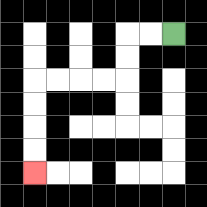{'start': '[7, 1]', 'end': '[1, 7]', 'path_directions': 'L,L,D,D,L,L,L,L,D,D,D,D', 'path_coordinates': '[[7, 1], [6, 1], [5, 1], [5, 2], [5, 3], [4, 3], [3, 3], [2, 3], [1, 3], [1, 4], [1, 5], [1, 6], [1, 7]]'}